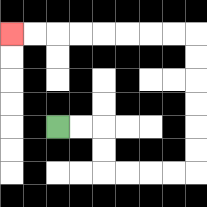{'start': '[2, 5]', 'end': '[0, 1]', 'path_directions': 'R,R,D,D,R,R,R,R,U,U,U,U,U,U,L,L,L,L,L,L,L,L', 'path_coordinates': '[[2, 5], [3, 5], [4, 5], [4, 6], [4, 7], [5, 7], [6, 7], [7, 7], [8, 7], [8, 6], [8, 5], [8, 4], [8, 3], [8, 2], [8, 1], [7, 1], [6, 1], [5, 1], [4, 1], [3, 1], [2, 1], [1, 1], [0, 1]]'}